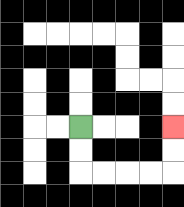{'start': '[3, 5]', 'end': '[7, 5]', 'path_directions': 'D,D,R,R,R,R,U,U', 'path_coordinates': '[[3, 5], [3, 6], [3, 7], [4, 7], [5, 7], [6, 7], [7, 7], [7, 6], [7, 5]]'}